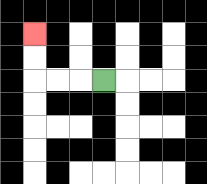{'start': '[4, 3]', 'end': '[1, 1]', 'path_directions': 'L,L,L,U,U', 'path_coordinates': '[[4, 3], [3, 3], [2, 3], [1, 3], [1, 2], [1, 1]]'}